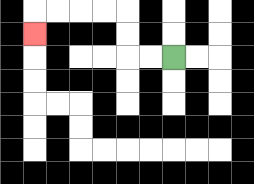{'start': '[7, 2]', 'end': '[1, 1]', 'path_directions': 'L,L,U,U,L,L,L,L,D', 'path_coordinates': '[[7, 2], [6, 2], [5, 2], [5, 1], [5, 0], [4, 0], [3, 0], [2, 0], [1, 0], [1, 1]]'}